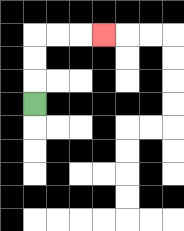{'start': '[1, 4]', 'end': '[4, 1]', 'path_directions': 'U,U,U,R,R,R', 'path_coordinates': '[[1, 4], [1, 3], [1, 2], [1, 1], [2, 1], [3, 1], [4, 1]]'}